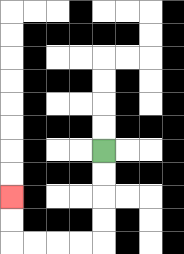{'start': '[4, 6]', 'end': '[0, 8]', 'path_directions': 'D,D,D,D,L,L,L,L,U,U', 'path_coordinates': '[[4, 6], [4, 7], [4, 8], [4, 9], [4, 10], [3, 10], [2, 10], [1, 10], [0, 10], [0, 9], [0, 8]]'}